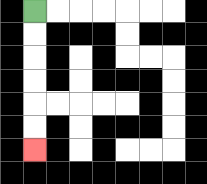{'start': '[1, 0]', 'end': '[1, 6]', 'path_directions': 'D,D,D,D,D,D', 'path_coordinates': '[[1, 0], [1, 1], [1, 2], [1, 3], [1, 4], [1, 5], [1, 6]]'}